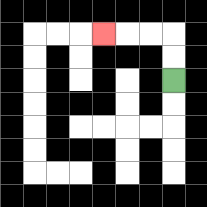{'start': '[7, 3]', 'end': '[4, 1]', 'path_directions': 'U,U,L,L,L', 'path_coordinates': '[[7, 3], [7, 2], [7, 1], [6, 1], [5, 1], [4, 1]]'}